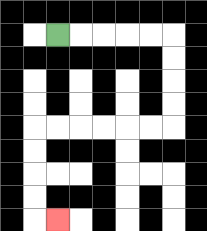{'start': '[2, 1]', 'end': '[2, 9]', 'path_directions': 'R,R,R,R,R,D,D,D,D,L,L,L,L,L,L,D,D,D,D,R', 'path_coordinates': '[[2, 1], [3, 1], [4, 1], [5, 1], [6, 1], [7, 1], [7, 2], [7, 3], [7, 4], [7, 5], [6, 5], [5, 5], [4, 5], [3, 5], [2, 5], [1, 5], [1, 6], [1, 7], [1, 8], [1, 9], [2, 9]]'}